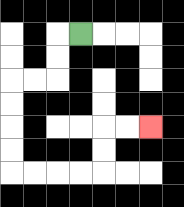{'start': '[3, 1]', 'end': '[6, 5]', 'path_directions': 'L,D,D,L,L,D,D,D,D,R,R,R,R,U,U,R,R', 'path_coordinates': '[[3, 1], [2, 1], [2, 2], [2, 3], [1, 3], [0, 3], [0, 4], [0, 5], [0, 6], [0, 7], [1, 7], [2, 7], [3, 7], [4, 7], [4, 6], [4, 5], [5, 5], [6, 5]]'}